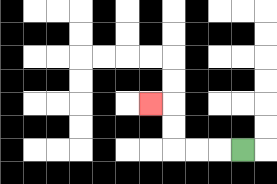{'start': '[10, 6]', 'end': '[6, 4]', 'path_directions': 'L,L,L,U,U,L', 'path_coordinates': '[[10, 6], [9, 6], [8, 6], [7, 6], [7, 5], [7, 4], [6, 4]]'}